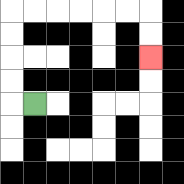{'start': '[1, 4]', 'end': '[6, 2]', 'path_directions': 'L,U,U,U,U,R,R,R,R,R,R,D,D', 'path_coordinates': '[[1, 4], [0, 4], [0, 3], [0, 2], [0, 1], [0, 0], [1, 0], [2, 0], [3, 0], [4, 0], [5, 0], [6, 0], [6, 1], [6, 2]]'}